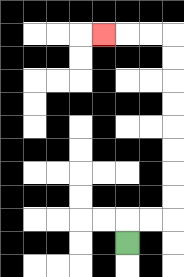{'start': '[5, 10]', 'end': '[4, 1]', 'path_directions': 'U,R,R,U,U,U,U,U,U,U,U,L,L,L', 'path_coordinates': '[[5, 10], [5, 9], [6, 9], [7, 9], [7, 8], [7, 7], [7, 6], [7, 5], [7, 4], [7, 3], [7, 2], [7, 1], [6, 1], [5, 1], [4, 1]]'}